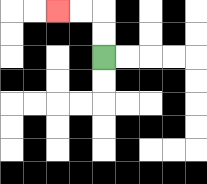{'start': '[4, 2]', 'end': '[2, 0]', 'path_directions': 'U,U,L,L', 'path_coordinates': '[[4, 2], [4, 1], [4, 0], [3, 0], [2, 0]]'}